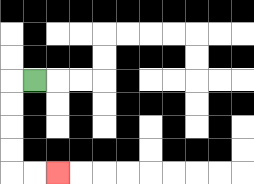{'start': '[1, 3]', 'end': '[2, 7]', 'path_directions': 'L,D,D,D,D,R,R', 'path_coordinates': '[[1, 3], [0, 3], [0, 4], [0, 5], [0, 6], [0, 7], [1, 7], [2, 7]]'}